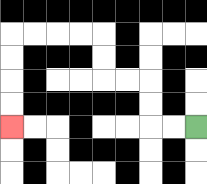{'start': '[8, 5]', 'end': '[0, 5]', 'path_directions': 'L,L,U,U,L,L,U,U,L,L,L,L,D,D,D,D', 'path_coordinates': '[[8, 5], [7, 5], [6, 5], [6, 4], [6, 3], [5, 3], [4, 3], [4, 2], [4, 1], [3, 1], [2, 1], [1, 1], [0, 1], [0, 2], [0, 3], [0, 4], [0, 5]]'}